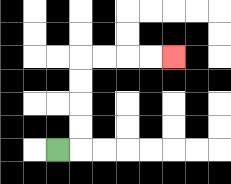{'start': '[2, 6]', 'end': '[7, 2]', 'path_directions': 'R,U,U,U,U,R,R,R,R', 'path_coordinates': '[[2, 6], [3, 6], [3, 5], [3, 4], [3, 3], [3, 2], [4, 2], [5, 2], [6, 2], [7, 2]]'}